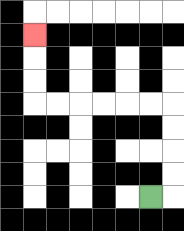{'start': '[6, 8]', 'end': '[1, 1]', 'path_directions': 'R,U,U,U,U,L,L,L,L,L,L,U,U,U', 'path_coordinates': '[[6, 8], [7, 8], [7, 7], [7, 6], [7, 5], [7, 4], [6, 4], [5, 4], [4, 4], [3, 4], [2, 4], [1, 4], [1, 3], [1, 2], [1, 1]]'}